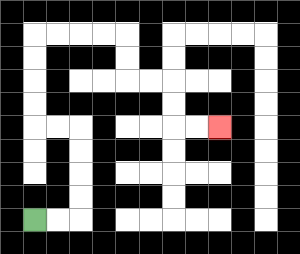{'start': '[1, 9]', 'end': '[9, 5]', 'path_directions': 'R,R,U,U,U,U,L,L,U,U,U,U,R,R,R,R,D,D,R,R,D,D,R,R', 'path_coordinates': '[[1, 9], [2, 9], [3, 9], [3, 8], [3, 7], [3, 6], [3, 5], [2, 5], [1, 5], [1, 4], [1, 3], [1, 2], [1, 1], [2, 1], [3, 1], [4, 1], [5, 1], [5, 2], [5, 3], [6, 3], [7, 3], [7, 4], [7, 5], [8, 5], [9, 5]]'}